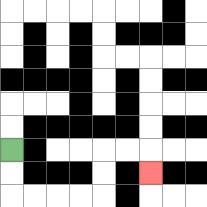{'start': '[0, 6]', 'end': '[6, 7]', 'path_directions': 'D,D,R,R,R,R,U,U,R,R,D', 'path_coordinates': '[[0, 6], [0, 7], [0, 8], [1, 8], [2, 8], [3, 8], [4, 8], [4, 7], [4, 6], [5, 6], [6, 6], [6, 7]]'}